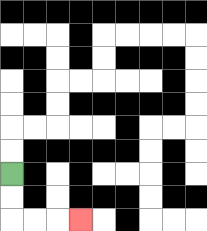{'start': '[0, 7]', 'end': '[3, 9]', 'path_directions': 'D,D,R,R,R', 'path_coordinates': '[[0, 7], [0, 8], [0, 9], [1, 9], [2, 9], [3, 9]]'}